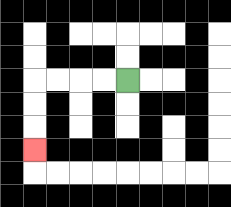{'start': '[5, 3]', 'end': '[1, 6]', 'path_directions': 'L,L,L,L,D,D,D', 'path_coordinates': '[[5, 3], [4, 3], [3, 3], [2, 3], [1, 3], [1, 4], [1, 5], [1, 6]]'}